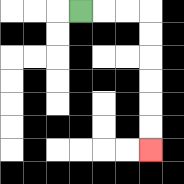{'start': '[3, 0]', 'end': '[6, 6]', 'path_directions': 'R,R,R,D,D,D,D,D,D', 'path_coordinates': '[[3, 0], [4, 0], [5, 0], [6, 0], [6, 1], [6, 2], [6, 3], [6, 4], [6, 5], [6, 6]]'}